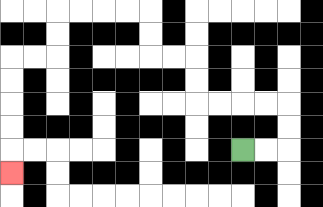{'start': '[10, 6]', 'end': '[0, 7]', 'path_directions': 'R,R,U,U,L,L,L,L,U,U,L,L,U,U,L,L,L,L,D,D,L,L,D,D,D,D,D', 'path_coordinates': '[[10, 6], [11, 6], [12, 6], [12, 5], [12, 4], [11, 4], [10, 4], [9, 4], [8, 4], [8, 3], [8, 2], [7, 2], [6, 2], [6, 1], [6, 0], [5, 0], [4, 0], [3, 0], [2, 0], [2, 1], [2, 2], [1, 2], [0, 2], [0, 3], [0, 4], [0, 5], [0, 6], [0, 7]]'}